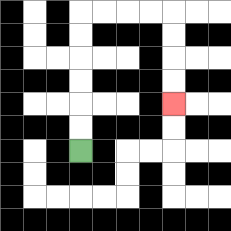{'start': '[3, 6]', 'end': '[7, 4]', 'path_directions': 'U,U,U,U,U,U,R,R,R,R,D,D,D,D', 'path_coordinates': '[[3, 6], [3, 5], [3, 4], [3, 3], [3, 2], [3, 1], [3, 0], [4, 0], [5, 0], [6, 0], [7, 0], [7, 1], [7, 2], [7, 3], [7, 4]]'}